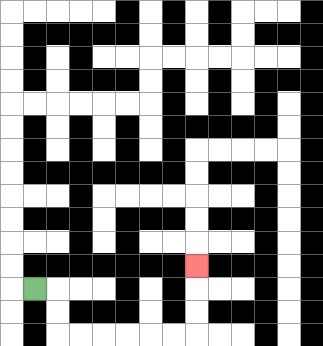{'start': '[1, 12]', 'end': '[8, 11]', 'path_directions': 'R,D,D,R,R,R,R,R,R,U,U,U', 'path_coordinates': '[[1, 12], [2, 12], [2, 13], [2, 14], [3, 14], [4, 14], [5, 14], [6, 14], [7, 14], [8, 14], [8, 13], [8, 12], [8, 11]]'}